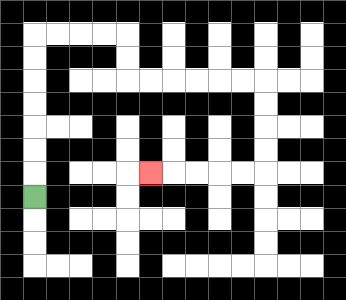{'start': '[1, 8]', 'end': '[6, 7]', 'path_directions': 'U,U,U,U,U,U,U,R,R,R,R,D,D,R,R,R,R,R,R,D,D,D,D,L,L,L,L,L', 'path_coordinates': '[[1, 8], [1, 7], [1, 6], [1, 5], [1, 4], [1, 3], [1, 2], [1, 1], [2, 1], [3, 1], [4, 1], [5, 1], [5, 2], [5, 3], [6, 3], [7, 3], [8, 3], [9, 3], [10, 3], [11, 3], [11, 4], [11, 5], [11, 6], [11, 7], [10, 7], [9, 7], [8, 7], [7, 7], [6, 7]]'}